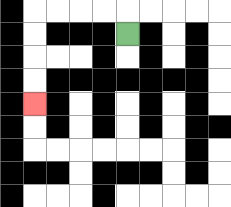{'start': '[5, 1]', 'end': '[1, 4]', 'path_directions': 'U,L,L,L,L,D,D,D,D', 'path_coordinates': '[[5, 1], [5, 0], [4, 0], [3, 0], [2, 0], [1, 0], [1, 1], [1, 2], [1, 3], [1, 4]]'}